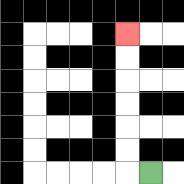{'start': '[6, 7]', 'end': '[5, 1]', 'path_directions': 'L,U,U,U,U,U,U', 'path_coordinates': '[[6, 7], [5, 7], [5, 6], [5, 5], [5, 4], [5, 3], [5, 2], [5, 1]]'}